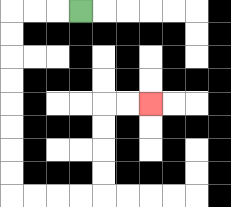{'start': '[3, 0]', 'end': '[6, 4]', 'path_directions': 'L,L,L,D,D,D,D,D,D,D,D,R,R,R,R,U,U,U,U,R,R', 'path_coordinates': '[[3, 0], [2, 0], [1, 0], [0, 0], [0, 1], [0, 2], [0, 3], [0, 4], [0, 5], [0, 6], [0, 7], [0, 8], [1, 8], [2, 8], [3, 8], [4, 8], [4, 7], [4, 6], [4, 5], [4, 4], [5, 4], [6, 4]]'}